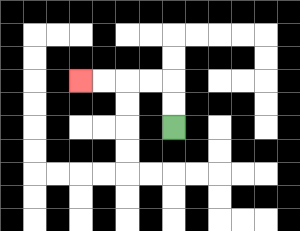{'start': '[7, 5]', 'end': '[3, 3]', 'path_directions': 'U,U,L,L,L,L', 'path_coordinates': '[[7, 5], [7, 4], [7, 3], [6, 3], [5, 3], [4, 3], [3, 3]]'}